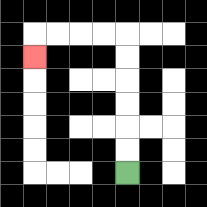{'start': '[5, 7]', 'end': '[1, 2]', 'path_directions': 'U,U,U,U,U,U,L,L,L,L,D', 'path_coordinates': '[[5, 7], [5, 6], [5, 5], [5, 4], [5, 3], [5, 2], [5, 1], [4, 1], [3, 1], [2, 1], [1, 1], [1, 2]]'}